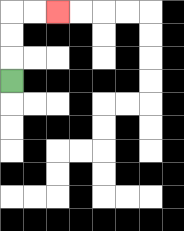{'start': '[0, 3]', 'end': '[2, 0]', 'path_directions': 'U,U,U,R,R', 'path_coordinates': '[[0, 3], [0, 2], [0, 1], [0, 0], [1, 0], [2, 0]]'}